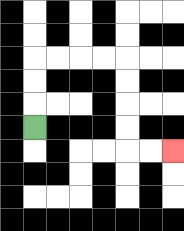{'start': '[1, 5]', 'end': '[7, 6]', 'path_directions': 'U,U,U,R,R,R,R,D,D,D,D,R,R', 'path_coordinates': '[[1, 5], [1, 4], [1, 3], [1, 2], [2, 2], [3, 2], [4, 2], [5, 2], [5, 3], [5, 4], [5, 5], [5, 6], [6, 6], [7, 6]]'}